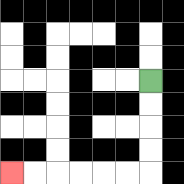{'start': '[6, 3]', 'end': '[0, 7]', 'path_directions': 'D,D,D,D,L,L,L,L,L,L', 'path_coordinates': '[[6, 3], [6, 4], [6, 5], [6, 6], [6, 7], [5, 7], [4, 7], [3, 7], [2, 7], [1, 7], [0, 7]]'}